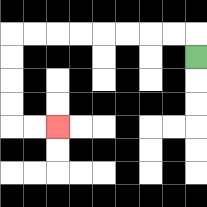{'start': '[8, 2]', 'end': '[2, 5]', 'path_directions': 'U,L,L,L,L,L,L,L,L,D,D,D,D,R,R', 'path_coordinates': '[[8, 2], [8, 1], [7, 1], [6, 1], [5, 1], [4, 1], [3, 1], [2, 1], [1, 1], [0, 1], [0, 2], [0, 3], [0, 4], [0, 5], [1, 5], [2, 5]]'}